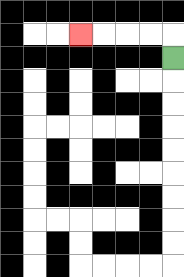{'start': '[7, 2]', 'end': '[3, 1]', 'path_directions': 'U,L,L,L,L', 'path_coordinates': '[[7, 2], [7, 1], [6, 1], [5, 1], [4, 1], [3, 1]]'}